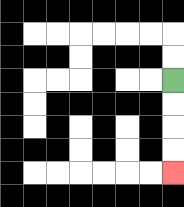{'start': '[7, 3]', 'end': '[7, 7]', 'path_directions': 'D,D,D,D', 'path_coordinates': '[[7, 3], [7, 4], [7, 5], [7, 6], [7, 7]]'}